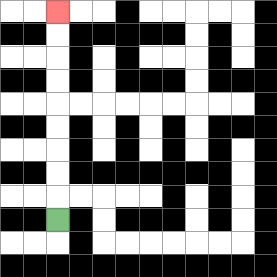{'start': '[2, 9]', 'end': '[2, 0]', 'path_directions': 'U,U,U,U,U,U,U,U,U', 'path_coordinates': '[[2, 9], [2, 8], [2, 7], [2, 6], [2, 5], [2, 4], [2, 3], [2, 2], [2, 1], [2, 0]]'}